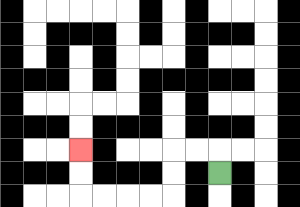{'start': '[9, 7]', 'end': '[3, 6]', 'path_directions': 'U,L,L,D,D,L,L,L,L,U,U', 'path_coordinates': '[[9, 7], [9, 6], [8, 6], [7, 6], [7, 7], [7, 8], [6, 8], [5, 8], [4, 8], [3, 8], [3, 7], [3, 6]]'}